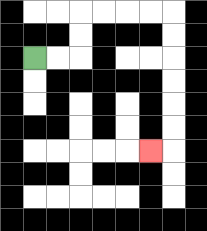{'start': '[1, 2]', 'end': '[6, 6]', 'path_directions': 'R,R,U,U,R,R,R,R,D,D,D,D,D,D,L', 'path_coordinates': '[[1, 2], [2, 2], [3, 2], [3, 1], [3, 0], [4, 0], [5, 0], [6, 0], [7, 0], [7, 1], [7, 2], [7, 3], [7, 4], [7, 5], [7, 6], [6, 6]]'}